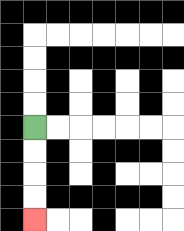{'start': '[1, 5]', 'end': '[1, 9]', 'path_directions': 'D,D,D,D', 'path_coordinates': '[[1, 5], [1, 6], [1, 7], [1, 8], [1, 9]]'}